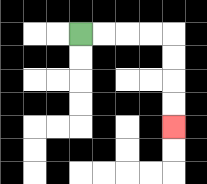{'start': '[3, 1]', 'end': '[7, 5]', 'path_directions': 'R,R,R,R,D,D,D,D', 'path_coordinates': '[[3, 1], [4, 1], [5, 1], [6, 1], [7, 1], [7, 2], [7, 3], [7, 4], [7, 5]]'}